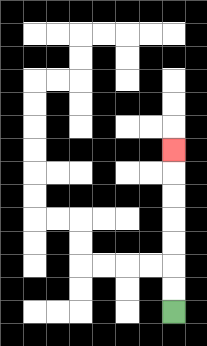{'start': '[7, 13]', 'end': '[7, 6]', 'path_directions': 'U,U,U,U,U,U,U', 'path_coordinates': '[[7, 13], [7, 12], [7, 11], [7, 10], [7, 9], [7, 8], [7, 7], [7, 6]]'}